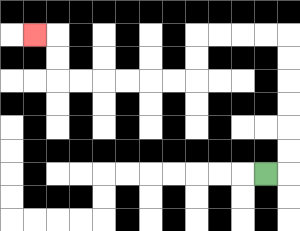{'start': '[11, 7]', 'end': '[1, 1]', 'path_directions': 'R,U,U,U,U,U,U,L,L,L,L,D,D,L,L,L,L,L,L,U,U,L', 'path_coordinates': '[[11, 7], [12, 7], [12, 6], [12, 5], [12, 4], [12, 3], [12, 2], [12, 1], [11, 1], [10, 1], [9, 1], [8, 1], [8, 2], [8, 3], [7, 3], [6, 3], [5, 3], [4, 3], [3, 3], [2, 3], [2, 2], [2, 1], [1, 1]]'}